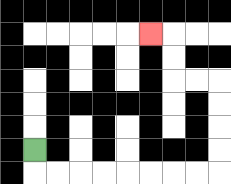{'start': '[1, 6]', 'end': '[6, 1]', 'path_directions': 'D,R,R,R,R,R,R,R,R,U,U,U,U,L,L,U,U,L', 'path_coordinates': '[[1, 6], [1, 7], [2, 7], [3, 7], [4, 7], [5, 7], [6, 7], [7, 7], [8, 7], [9, 7], [9, 6], [9, 5], [9, 4], [9, 3], [8, 3], [7, 3], [7, 2], [7, 1], [6, 1]]'}